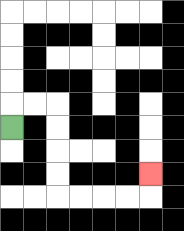{'start': '[0, 5]', 'end': '[6, 7]', 'path_directions': 'U,R,R,D,D,D,D,R,R,R,R,U', 'path_coordinates': '[[0, 5], [0, 4], [1, 4], [2, 4], [2, 5], [2, 6], [2, 7], [2, 8], [3, 8], [4, 8], [5, 8], [6, 8], [6, 7]]'}